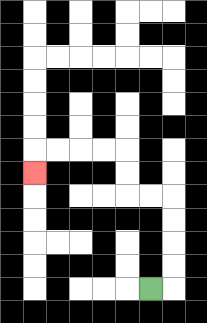{'start': '[6, 12]', 'end': '[1, 7]', 'path_directions': 'R,U,U,U,U,L,L,U,U,L,L,L,L,D', 'path_coordinates': '[[6, 12], [7, 12], [7, 11], [7, 10], [7, 9], [7, 8], [6, 8], [5, 8], [5, 7], [5, 6], [4, 6], [3, 6], [2, 6], [1, 6], [1, 7]]'}